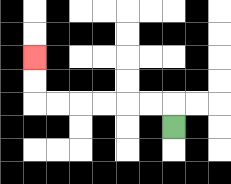{'start': '[7, 5]', 'end': '[1, 2]', 'path_directions': 'U,L,L,L,L,L,L,U,U', 'path_coordinates': '[[7, 5], [7, 4], [6, 4], [5, 4], [4, 4], [3, 4], [2, 4], [1, 4], [1, 3], [1, 2]]'}